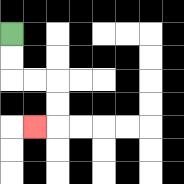{'start': '[0, 1]', 'end': '[1, 5]', 'path_directions': 'D,D,R,R,D,D,L', 'path_coordinates': '[[0, 1], [0, 2], [0, 3], [1, 3], [2, 3], [2, 4], [2, 5], [1, 5]]'}